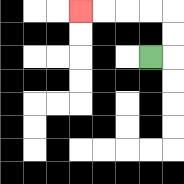{'start': '[6, 2]', 'end': '[3, 0]', 'path_directions': 'R,U,U,L,L,L,L', 'path_coordinates': '[[6, 2], [7, 2], [7, 1], [7, 0], [6, 0], [5, 0], [4, 0], [3, 0]]'}